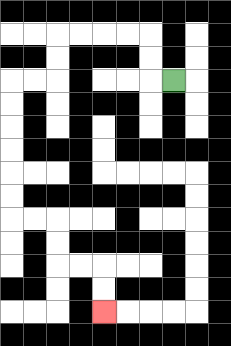{'start': '[7, 3]', 'end': '[4, 13]', 'path_directions': 'L,U,U,L,L,L,L,D,D,L,L,D,D,D,D,D,D,R,R,D,D,R,R,D,D', 'path_coordinates': '[[7, 3], [6, 3], [6, 2], [6, 1], [5, 1], [4, 1], [3, 1], [2, 1], [2, 2], [2, 3], [1, 3], [0, 3], [0, 4], [0, 5], [0, 6], [0, 7], [0, 8], [0, 9], [1, 9], [2, 9], [2, 10], [2, 11], [3, 11], [4, 11], [4, 12], [4, 13]]'}